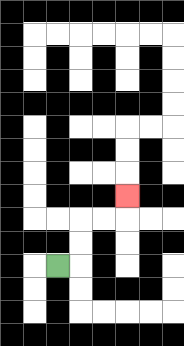{'start': '[2, 11]', 'end': '[5, 8]', 'path_directions': 'R,U,U,R,R,U', 'path_coordinates': '[[2, 11], [3, 11], [3, 10], [3, 9], [4, 9], [5, 9], [5, 8]]'}